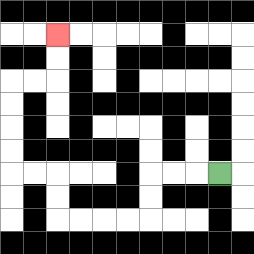{'start': '[9, 7]', 'end': '[2, 1]', 'path_directions': 'L,L,L,D,D,L,L,L,L,U,U,L,L,U,U,U,U,R,R,U,U', 'path_coordinates': '[[9, 7], [8, 7], [7, 7], [6, 7], [6, 8], [6, 9], [5, 9], [4, 9], [3, 9], [2, 9], [2, 8], [2, 7], [1, 7], [0, 7], [0, 6], [0, 5], [0, 4], [0, 3], [1, 3], [2, 3], [2, 2], [2, 1]]'}